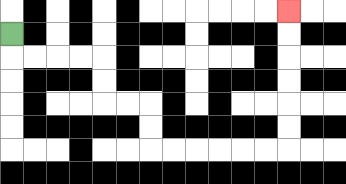{'start': '[0, 1]', 'end': '[12, 0]', 'path_directions': 'D,R,R,R,R,D,D,R,R,D,D,R,R,R,R,R,R,U,U,U,U,U,U', 'path_coordinates': '[[0, 1], [0, 2], [1, 2], [2, 2], [3, 2], [4, 2], [4, 3], [4, 4], [5, 4], [6, 4], [6, 5], [6, 6], [7, 6], [8, 6], [9, 6], [10, 6], [11, 6], [12, 6], [12, 5], [12, 4], [12, 3], [12, 2], [12, 1], [12, 0]]'}